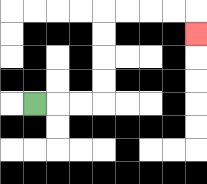{'start': '[1, 4]', 'end': '[8, 1]', 'path_directions': 'R,R,R,U,U,U,U,R,R,R,R,D', 'path_coordinates': '[[1, 4], [2, 4], [3, 4], [4, 4], [4, 3], [4, 2], [4, 1], [4, 0], [5, 0], [6, 0], [7, 0], [8, 0], [8, 1]]'}